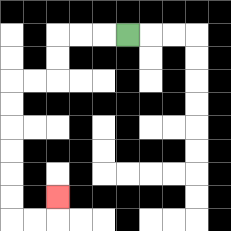{'start': '[5, 1]', 'end': '[2, 8]', 'path_directions': 'L,L,L,D,D,L,L,D,D,D,D,D,D,R,R,U', 'path_coordinates': '[[5, 1], [4, 1], [3, 1], [2, 1], [2, 2], [2, 3], [1, 3], [0, 3], [0, 4], [0, 5], [0, 6], [0, 7], [0, 8], [0, 9], [1, 9], [2, 9], [2, 8]]'}